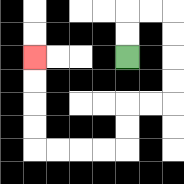{'start': '[5, 2]', 'end': '[1, 2]', 'path_directions': 'U,U,R,R,D,D,D,D,L,L,D,D,L,L,L,L,U,U,U,U', 'path_coordinates': '[[5, 2], [5, 1], [5, 0], [6, 0], [7, 0], [7, 1], [7, 2], [7, 3], [7, 4], [6, 4], [5, 4], [5, 5], [5, 6], [4, 6], [3, 6], [2, 6], [1, 6], [1, 5], [1, 4], [1, 3], [1, 2]]'}